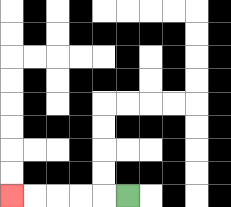{'start': '[5, 8]', 'end': '[0, 8]', 'path_directions': 'L,L,L,L,L', 'path_coordinates': '[[5, 8], [4, 8], [3, 8], [2, 8], [1, 8], [0, 8]]'}